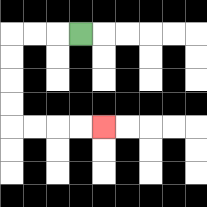{'start': '[3, 1]', 'end': '[4, 5]', 'path_directions': 'L,L,L,D,D,D,D,R,R,R,R', 'path_coordinates': '[[3, 1], [2, 1], [1, 1], [0, 1], [0, 2], [0, 3], [0, 4], [0, 5], [1, 5], [2, 5], [3, 5], [4, 5]]'}